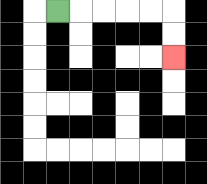{'start': '[2, 0]', 'end': '[7, 2]', 'path_directions': 'R,R,R,R,R,D,D', 'path_coordinates': '[[2, 0], [3, 0], [4, 0], [5, 0], [6, 0], [7, 0], [7, 1], [7, 2]]'}